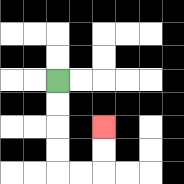{'start': '[2, 3]', 'end': '[4, 5]', 'path_directions': 'D,D,D,D,R,R,U,U', 'path_coordinates': '[[2, 3], [2, 4], [2, 5], [2, 6], [2, 7], [3, 7], [4, 7], [4, 6], [4, 5]]'}